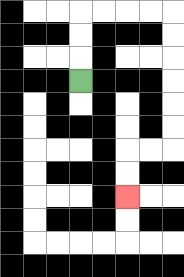{'start': '[3, 3]', 'end': '[5, 8]', 'path_directions': 'U,U,U,R,R,R,R,D,D,D,D,D,D,L,L,D,D', 'path_coordinates': '[[3, 3], [3, 2], [3, 1], [3, 0], [4, 0], [5, 0], [6, 0], [7, 0], [7, 1], [7, 2], [7, 3], [7, 4], [7, 5], [7, 6], [6, 6], [5, 6], [5, 7], [5, 8]]'}